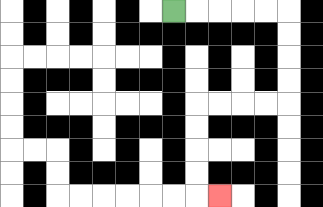{'start': '[7, 0]', 'end': '[9, 8]', 'path_directions': 'R,R,R,R,R,D,D,D,D,L,L,L,L,D,D,D,D,R', 'path_coordinates': '[[7, 0], [8, 0], [9, 0], [10, 0], [11, 0], [12, 0], [12, 1], [12, 2], [12, 3], [12, 4], [11, 4], [10, 4], [9, 4], [8, 4], [8, 5], [8, 6], [8, 7], [8, 8], [9, 8]]'}